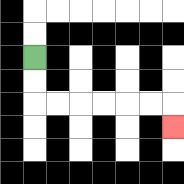{'start': '[1, 2]', 'end': '[7, 5]', 'path_directions': 'D,D,R,R,R,R,R,R,D', 'path_coordinates': '[[1, 2], [1, 3], [1, 4], [2, 4], [3, 4], [4, 4], [5, 4], [6, 4], [7, 4], [7, 5]]'}